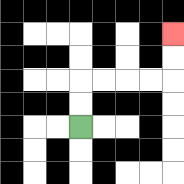{'start': '[3, 5]', 'end': '[7, 1]', 'path_directions': 'U,U,R,R,R,R,U,U', 'path_coordinates': '[[3, 5], [3, 4], [3, 3], [4, 3], [5, 3], [6, 3], [7, 3], [7, 2], [7, 1]]'}